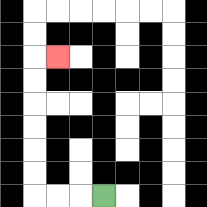{'start': '[4, 8]', 'end': '[2, 2]', 'path_directions': 'L,L,L,U,U,U,U,U,U,R', 'path_coordinates': '[[4, 8], [3, 8], [2, 8], [1, 8], [1, 7], [1, 6], [1, 5], [1, 4], [1, 3], [1, 2], [2, 2]]'}